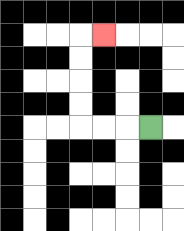{'start': '[6, 5]', 'end': '[4, 1]', 'path_directions': 'L,L,L,U,U,U,U,R', 'path_coordinates': '[[6, 5], [5, 5], [4, 5], [3, 5], [3, 4], [3, 3], [3, 2], [3, 1], [4, 1]]'}